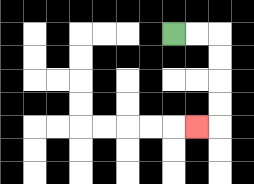{'start': '[7, 1]', 'end': '[8, 5]', 'path_directions': 'R,R,D,D,D,D,L', 'path_coordinates': '[[7, 1], [8, 1], [9, 1], [9, 2], [9, 3], [9, 4], [9, 5], [8, 5]]'}